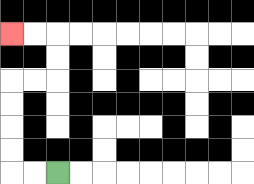{'start': '[2, 7]', 'end': '[0, 1]', 'path_directions': 'L,L,U,U,U,U,R,R,U,U,L,L', 'path_coordinates': '[[2, 7], [1, 7], [0, 7], [0, 6], [0, 5], [0, 4], [0, 3], [1, 3], [2, 3], [2, 2], [2, 1], [1, 1], [0, 1]]'}